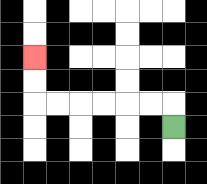{'start': '[7, 5]', 'end': '[1, 2]', 'path_directions': 'U,L,L,L,L,L,L,U,U', 'path_coordinates': '[[7, 5], [7, 4], [6, 4], [5, 4], [4, 4], [3, 4], [2, 4], [1, 4], [1, 3], [1, 2]]'}